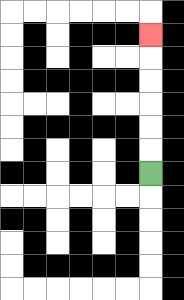{'start': '[6, 7]', 'end': '[6, 1]', 'path_directions': 'U,U,U,U,U,U', 'path_coordinates': '[[6, 7], [6, 6], [6, 5], [6, 4], [6, 3], [6, 2], [6, 1]]'}